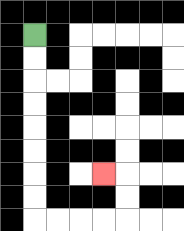{'start': '[1, 1]', 'end': '[4, 7]', 'path_directions': 'D,D,D,D,D,D,D,D,R,R,R,R,U,U,L', 'path_coordinates': '[[1, 1], [1, 2], [1, 3], [1, 4], [1, 5], [1, 6], [1, 7], [1, 8], [1, 9], [2, 9], [3, 9], [4, 9], [5, 9], [5, 8], [5, 7], [4, 7]]'}